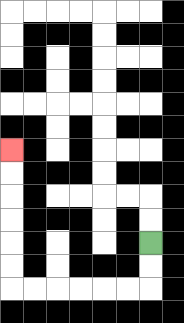{'start': '[6, 10]', 'end': '[0, 6]', 'path_directions': 'D,D,L,L,L,L,L,L,U,U,U,U,U,U', 'path_coordinates': '[[6, 10], [6, 11], [6, 12], [5, 12], [4, 12], [3, 12], [2, 12], [1, 12], [0, 12], [0, 11], [0, 10], [0, 9], [0, 8], [0, 7], [0, 6]]'}